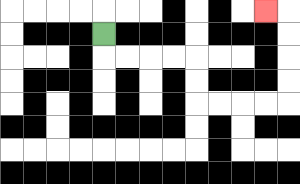{'start': '[4, 1]', 'end': '[11, 0]', 'path_directions': 'D,R,R,R,R,D,D,R,R,R,R,U,U,U,U,L', 'path_coordinates': '[[4, 1], [4, 2], [5, 2], [6, 2], [7, 2], [8, 2], [8, 3], [8, 4], [9, 4], [10, 4], [11, 4], [12, 4], [12, 3], [12, 2], [12, 1], [12, 0], [11, 0]]'}